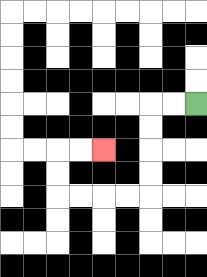{'start': '[8, 4]', 'end': '[4, 6]', 'path_directions': 'L,L,D,D,D,D,L,L,L,L,U,U,R,R', 'path_coordinates': '[[8, 4], [7, 4], [6, 4], [6, 5], [6, 6], [6, 7], [6, 8], [5, 8], [4, 8], [3, 8], [2, 8], [2, 7], [2, 6], [3, 6], [4, 6]]'}